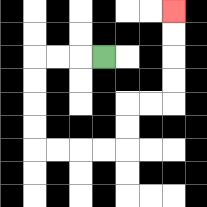{'start': '[4, 2]', 'end': '[7, 0]', 'path_directions': 'L,L,L,D,D,D,D,R,R,R,R,U,U,R,R,U,U,U,U', 'path_coordinates': '[[4, 2], [3, 2], [2, 2], [1, 2], [1, 3], [1, 4], [1, 5], [1, 6], [2, 6], [3, 6], [4, 6], [5, 6], [5, 5], [5, 4], [6, 4], [7, 4], [7, 3], [7, 2], [7, 1], [7, 0]]'}